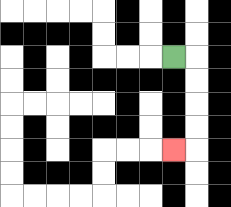{'start': '[7, 2]', 'end': '[7, 6]', 'path_directions': 'R,D,D,D,D,L', 'path_coordinates': '[[7, 2], [8, 2], [8, 3], [8, 4], [8, 5], [8, 6], [7, 6]]'}